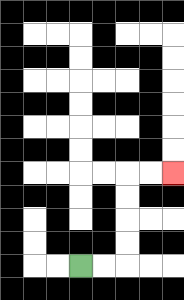{'start': '[3, 11]', 'end': '[7, 7]', 'path_directions': 'R,R,U,U,U,U,R,R', 'path_coordinates': '[[3, 11], [4, 11], [5, 11], [5, 10], [5, 9], [5, 8], [5, 7], [6, 7], [7, 7]]'}